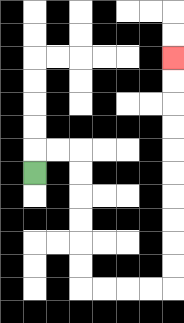{'start': '[1, 7]', 'end': '[7, 2]', 'path_directions': 'U,R,R,D,D,D,D,D,D,R,R,R,R,U,U,U,U,U,U,U,U,U,U', 'path_coordinates': '[[1, 7], [1, 6], [2, 6], [3, 6], [3, 7], [3, 8], [3, 9], [3, 10], [3, 11], [3, 12], [4, 12], [5, 12], [6, 12], [7, 12], [7, 11], [7, 10], [7, 9], [7, 8], [7, 7], [7, 6], [7, 5], [7, 4], [7, 3], [7, 2]]'}